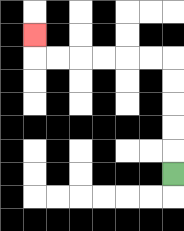{'start': '[7, 7]', 'end': '[1, 1]', 'path_directions': 'U,U,U,U,U,L,L,L,L,L,L,U', 'path_coordinates': '[[7, 7], [7, 6], [7, 5], [7, 4], [7, 3], [7, 2], [6, 2], [5, 2], [4, 2], [3, 2], [2, 2], [1, 2], [1, 1]]'}